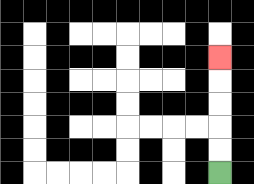{'start': '[9, 7]', 'end': '[9, 2]', 'path_directions': 'U,U,U,U,U', 'path_coordinates': '[[9, 7], [9, 6], [9, 5], [9, 4], [9, 3], [9, 2]]'}